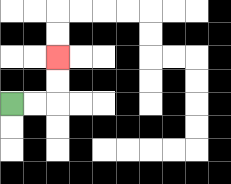{'start': '[0, 4]', 'end': '[2, 2]', 'path_directions': 'R,R,U,U', 'path_coordinates': '[[0, 4], [1, 4], [2, 4], [2, 3], [2, 2]]'}